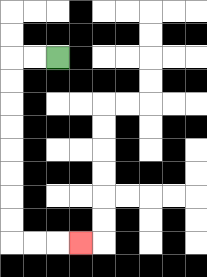{'start': '[2, 2]', 'end': '[3, 10]', 'path_directions': 'L,L,D,D,D,D,D,D,D,D,R,R,R', 'path_coordinates': '[[2, 2], [1, 2], [0, 2], [0, 3], [0, 4], [0, 5], [0, 6], [0, 7], [0, 8], [0, 9], [0, 10], [1, 10], [2, 10], [3, 10]]'}